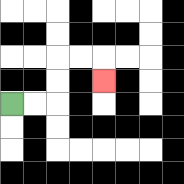{'start': '[0, 4]', 'end': '[4, 3]', 'path_directions': 'R,R,U,U,R,R,D', 'path_coordinates': '[[0, 4], [1, 4], [2, 4], [2, 3], [2, 2], [3, 2], [4, 2], [4, 3]]'}